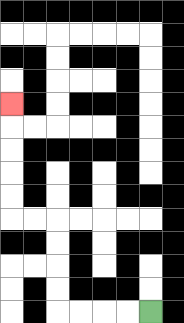{'start': '[6, 13]', 'end': '[0, 4]', 'path_directions': 'L,L,L,L,U,U,U,U,L,L,U,U,U,U,U', 'path_coordinates': '[[6, 13], [5, 13], [4, 13], [3, 13], [2, 13], [2, 12], [2, 11], [2, 10], [2, 9], [1, 9], [0, 9], [0, 8], [0, 7], [0, 6], [0, 5], [0, 4]]'}